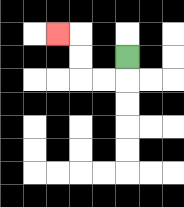{'start': '[5, 2]', 'end': '[2, 1]', 'path_directions': 'D,L,L,U,U,L', 'path_coordinates': '[[5, 2], [5, 3], [4, 3], [3, 3], [3, 2], [3, 1], [2, 1]]'}